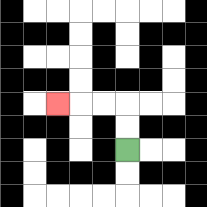{'start': '[5, 6]', 'end': '[2, 4]', 'path_directions': 'U,U,L,L,L', 'path_coordinates': '[[5, 6], [5, 5], [5, 4], [4, 4], [3, 4], [2, 4]]'}